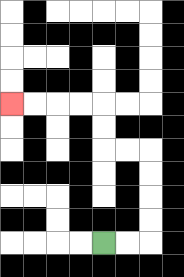{'start': '[4, 10]', 'end': '[0, 4]', 'path_directions': 'R,R,U,U,U,U,L,L,U,U,L,L,L,L', 'path_coordinates': '[[4, 10], [5, 10], [6, 10], [6, 9], [6, 8], [6, 7], [6, 6], [5, 6], [4, 6], [4, 5], [4, 4], [3, 4], [2, 4], [1, 4], [0, 4]]'}